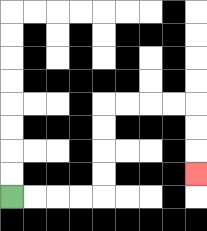{'start': '[0, 8]', 'end': '[8, 7]', 'path_directions': 'R,R,R,R,U,U,U,U,R,R,R,R,D,D,D', 'path_coordinates': '[[0, 8], [1, 8], [2, 8], [3, 8], [4, 8], [4, 7], [4, 6], [4, 5], [4, 4], [5, 4], [6, 4], [7, 4], [8, 4], [8, 5], [8, 6], [8, 7]]'}